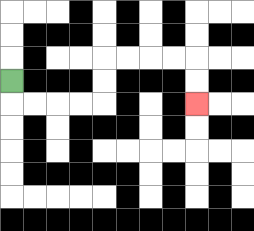{'start': '[0, 3]', 'end': '[8, 4]', 'path_directions': 'D,R,R,R,R,U,U,R,R,R,R,D,D', 'path_coordinates': '[[0, 3], [0, 4], [1, 4], [2, 4], [3, 4], [4, 4], [4, 3], [4, 2], [5, 2], [6, 2], [7, 2], [8, 2], [8, 3], [8, 4]]'}